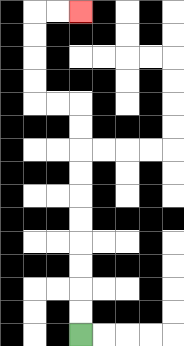{'start': '[3, 14]', 'end': '[3, 0]', 'path_directions': 'U,U,U,U,U,U,U,U,U,U,L,L,U,U,U,U,R,R', 'path_coordinates': '[[3, 14], [3, 13], [3, 12], [3, 11], [3, 10], [3, 9], [3, 8], [3, 7], [3, 6], [3, 5], [3, 4], [2, 4], [1, 4], [1, 3], [1, 2], [1, 1], [1, 0], [2, 0], [3, 0]]'}